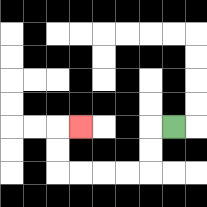{'start': '[7, 5]', 'end': '[3, 5]', 'path_directions': 'L,D,D,L,L,L,L,U,U,R', 'path_coordinates': '[[7, 5], [6, 5], [6, 6], [6, 7], [5, 7], [4, 7], [3, 7], [2, 7], [2, 6], [2, 5], [3, 5]]'}